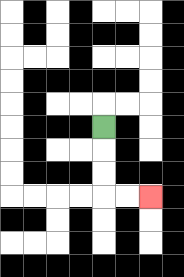{'start': '[4, 5]', 'end': '[6, 8]', 'path_directions': 'D,D,D,R,R', 'path_coordinates': '[[4, 5], [4, 6], [4, 7], [4, 8], [5, 8], [6, 8]]'}